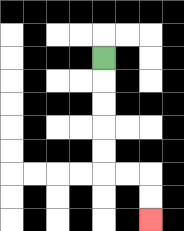{'start': '[4, 2]', 'end': '[6, 9]', 'path_directions': 'D,D,D,D,D,R,R,D,D', 'path_coordinates': '[[4, 2], [4, 3], [4, 4], [4, 5], [4, 6], [4, 7], [5, 7], [6, 7], [6, 8], [6, 9]]'}